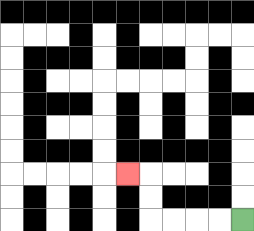{'start': '[10, 9]', 'end': '[5, 7]', 'path_directions': 'L,L,L,L,U,U,L', 'path_coordinates': '[[10, 9], [9, 9], [8, 9], [7, 9], [6, 9], [6, 8], [6, 7], [5, 7]]'}